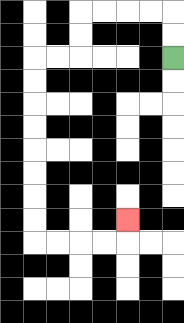{'start': '[7, 2]', 'end': '[5, 9]', 'path_directions': 'U,U,L,L,L,L,D,D,L,L,D,D,D,D,D,D,D,D,R,R,R,R,U', 'path_coordinates': '[[7, 2], [7, 1], [7, 0], [6, 0], [5, 0], [4, 0], [3, 0], [3, 1], [3, 2], [2, 2], [1, 2], [1, 3], [1, 4], [1, 5], [1, 6], [1, 7], [1, 8], [1, 9], [1, 10], [2, 10], [3, 10], [4, 10], [5, 10], [5, 9]]'}